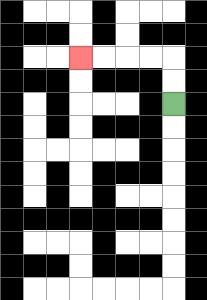{'start': '[7, 4]', 'end': '[3, 2]', 'path_directions': 'U,U,L,L,L,L', 'path_coordinates': '[[7, 4], [7, 3], [7, 2], [6, 2], [5, 2], [4, 2], [3, 2]]'}